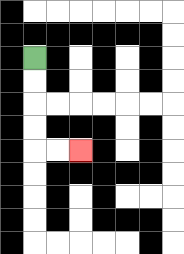{'start': '[1, 2]', 'end': '[3, 6]', 'path_directions': 'D,D,D,D,R,R', 'path_coordinates': '[[1, 2], [1, 3], [1, 4], [1, 5], [1, 6], [2, 6], [3, 6]]'}